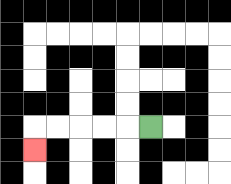{'start': '[6, 5]', 'end': '[1, 6]', 'path_directions': 'L,L,L,L,L,D', 'path_coordinates': '[[6, 5], [5, 5], [4, 5], [3, 5], [2, 5], [1, 5], [1, 6]]'}